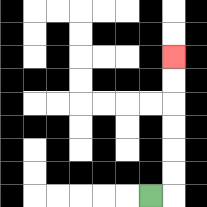{'start': '[6, 8]', 'end': '[7, 2]', 'path_directions': 'R,U,U,U,U,U,U', 'path_coordinates': '[[6, 8], [7, 8], [7, 7], [7, 6], [7, 5], [7, 4], [7, 3], [7, 2]]'}